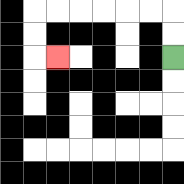{'start': '[7, 2]', 'end': '[2, 2]', 'path_directions': 'U,U,L,L,L,L,L,L,D,D,R', 'path_coordinates': '[[7, 2], [7, 1], [7, 0], [6, 0], [5, 0], [4, 0], [3, 0], [2, 0], [1, 0], [1, 1], [1, 2], [2, 2]]'}